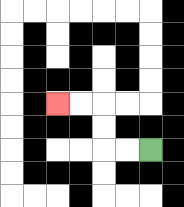{'start': '[6, 6]', 'end': '[2, 4]', 'path_directions': 'L,L,U,U,L,L', 'path_coordinates': '[[6, 6], [5, 6], [4, 6], [4, 5], [4, 4], [3, 4], [2, 4]]'}